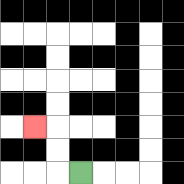{'start': '[3, 7]', 'end': '[1, 5]', 'path_directions': 'L,U,U,L', 'path_coordinates': '[[3, 7], [2, 7], [2, 6], [2, 5], [1, 5]]'}